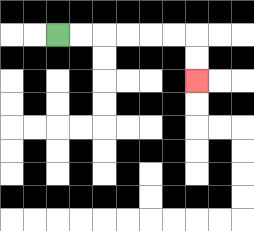{'start': '[2, 1]', 'end': '[8, 3]', 'path_directions': 'R,R,R,R,R,R,D,D', 'path_coordinates': '[[2, 1], [3, 1], [4, 1], [5, 1], [6, 1], [7, 1], [8, 1], [8, 2], [8, 3]]'}